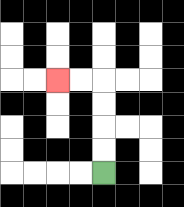{'start': '[4, 7]', 'end': '[2, 3]', 'path_directions': 'U,U,U,U,L,L', 'path_coordinates': '[[4, 7], [4, 6], [4, 5], [4, 4], [4, 3], [3, 3], [2, 3]]'}